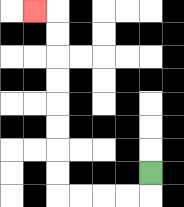{'start': '[6, 7]', 'end': '[1, 0]', 'path_directions': 'D,L,L,L,L,U,U,U,U,U,U,U,U,L', 'path_coordinates': '[[6, 7], [6, 8], [5, 8], [4, 8], [3, 8], [2, 8], [2, 7], [2, 6], [2, 5], [2, 4], [2, 3], [2, 2], [2, 1], [2, 0], [1, 0]]'}